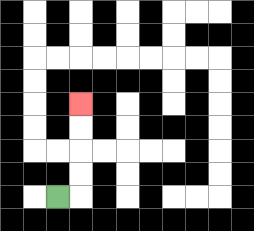{'start': '[2, 8]', 'end': '[3, 4]', 'path_directions': 'R,U,U,U,U', 'path_coordinates': '[[2, 8], [3, 8], [3, 7], [3, 6], [3, 5], [3, 4]]'}